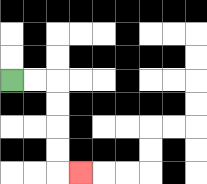{'start': '[0, 3]', 'end': '[3, 7]', 'path_directions': 'R,R,D,D,D,D,R', 'path_coordinates': '[[0, 3], [1, 3], [2, 3], [2, 4], [2, 5], [2, 6], [2, 7], [3, 7]]'}